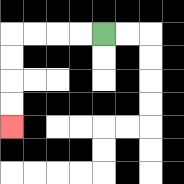{'start': '[4, 1]', 'end': '[0, 5]', 'path_directions': 'L,L,L,L,D,D,D,D', 'path_coordinates': '[[4, 1], [3, 1], [2, 1], [1, 1], [0, 1], [0, 2], [0, 3], [0, 4], [0, 5]]'}